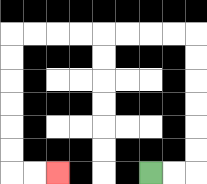{'start': '[6, 7]', 'end': '[2, 7]', 'path_directions': 'R,R,U,U,U,U,U,U,L,L,L,L,L,L,L,L,D,D,D,D,D,D,R,R', 'path_coordinates': '[[6, 7], [7, 7], [8, 7], [8, 6], [8, 5], [8, 4], [8, 3], [8, 2], [8, 1], [7, 1], [6, 1], [5, 1], [4, 1], [3, 1], [2, 1], [1, 1], [0, 1], [0, 2], [0, 3], [0, 4], [0, 5], [0, 6], [0, 7], [1, 7], [2, 7]]'}